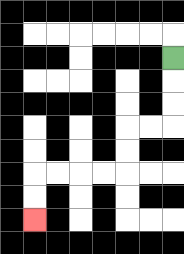{'start': '[7, 2]', 'end': '[1, 9]', 'path_directions': 'D,D,D,L,L,D,D,L,L,L,L,D,D', 'path_coordinates': '[[7, 2], [7, 3], [7, 4], [7, 5], [6, 5], [5, 5], [5, 6], [5, 7], [4, 7], [3, 7], [2, 7], [1, 7], [1, 8], [1, 9]]'}